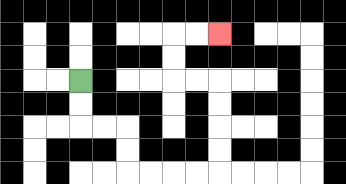{'start': '[3, 3]', 'end': '[9, 1]', 'path_directions': 'D,D,R,R,D,D,R,R,R,R,U,U,U,U,L,L,U,U,R,R', 'path_coordinates': '[[3, 3], [3, 4], [3, 5], [4, 5], [5, 5], [5, 6], [5, 7], [6, 7], [7, 7], [8, 7], [9, 7], [9, 6], [9, 5], [9, 4], [9, 3], [8, 3], [7, 3], [7, 2], [7, 1], [8, 1], [9, 1]]'}